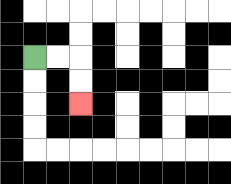{'start': '[1, 2]', 'end': '[3, 4]', 'path_directions': 'R,R,D,D', 'path_coordinates': '[[1, 2], [2, 2], [3, 2], [3, 3], [3, 4]]'}